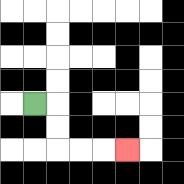{'start': '[1, 4]', 'end': '[5, 6]', 'path_directions': 'R,D,D,R,R,R', 'path_coordinates': '[[1, 4], [2, 4], [2, 5], [2, 6], [3, 6], [4, 6], [5, 6]]'}